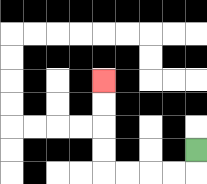{'start': '[8, 6]', 'end': '[4, 3]', 'path_directions': 'D,L,L,L,L,U,U,U,U', 'path_coordinates': '[[8, 6], [8, 7], [7, 7], [6, 7], [5, 7], [4, 7], [4, 6], [4, 5], [4, 4], [4, 3]]'}